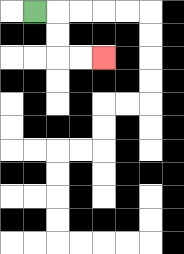{'start': '[1, 0]', 'end': '[4, 2]', 'path_directions': 'R,D,D,R,R', 'path_coordinates': '[[1, 0], [2, 0], [2, 1], [2, 2], [3, 2], [4, 2]]'}